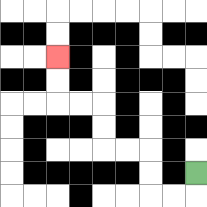{'start': '[8, 7]', 'end': '[2, 2]', 'path_directions': 'D,L,L,U,U,L,L,U,U,L,L,U,U', 'path_coordinates': '[[8, 7], [8, 8], [7, 8], [6, 8], [6, 7], [6, 6], [5, 6], [4, 6], [4, 5], [4, 4], [3, 4], [2, 4], [2, 3], [2, 2]]'}